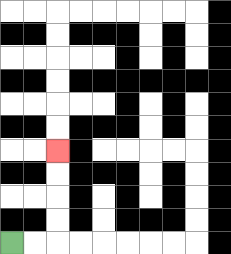{'start': '[0, 10]', 'end': '[2, 6]', 'path_directions': 'R,R,U,U,U,U', 'path_coordinates': '[[0, 10], [1, 10], [2, 10], [2, 9], [2, 8], [2, 7], [2, 6]]'}